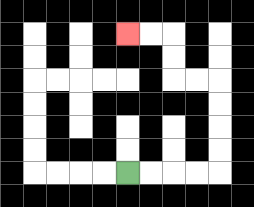{'start': '[5, 7]', 'end': '[5, 1]', 'path_directions': 'R,R,R,R,U,U,U,U,L,L,U,U,L,L', 'path_coordinates': '[[5, 7], [6, 7], [7, 7], [8, 7], [9, 7], [9, 6], [9, 5], [9, 4], [9, 3], [8, 3], [7, 3], [7, 2], [7, 1], [6, 1], [5, 1]]'}